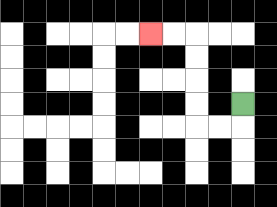{'start': '[10, 4]', 'end': '[6, 1]', 'path_directions': 'D,L,L,U,U,U,U,L,L', 'path_coordinates': '[[10, 4], [10, 5], [9, 5], [8, 5], [8, 4], [8, 3], [8, 2], [8, 1], [7, 1], [6, 1]]'}